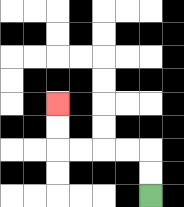{'start': '[6, 8]', 'end': '[2, 4]', 'path_directions': 'U,U,L,L,L,L,U,U', 'path_coordinates': '[[6, 8], [6, 7], [6, 6], [5, 6], [4, 6], [3, 6], [2, 6], [2, 5], [2, 4]]'}